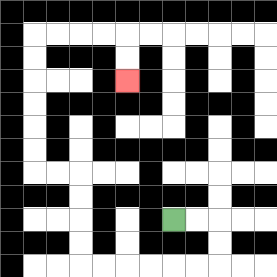{'start': '[7, 9]', 'end': '[5, 3]', 'path_directions': 'R,R,D,D,L,L,L,L,L,L,U,U,U,U,L,L,U,U,U,U,U,U,R,R,R,R,D,D', 'path_coordinates': '[[7, 9], [8, 9], [9, 9], [9, 10], [9, 11], [8, 11], [7, 11], [6, 11], [5, 11], [4, 11], [3, 11], [3, 10], [3, 9], [3, 8], [3, 7], [2, 7], [1, 7], [1, 6], [1, 5], [1, 4], [1, 3], [1, 2], [1, 1], [2, 1], [3, 1], [4, 1], [5, 1], [5, 2], [5, 3]]'}